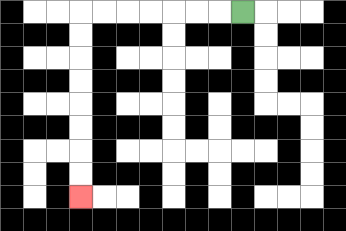{'start': '[10, 0]', 'end': '[3, 8]', 'path_directions': 'L,L,L,L,L,L,L,D,D,D,D,D,D,D,D', 'path_coordinates': '[[10, 0], [9, 0], [8, 0], [7, 0], [6, 0], [5, 0], [4, 0], [3, 0], [3, 1], [3, 2], [3, 3], [3, 4], [3, 5], [3, 6], [3, 7], [3, 8]]'}